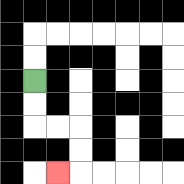{'start': '[1, 3]', 'end': '[2, 7]', 'path_directions': 'D,D,R,R,D,D,L', 'path_coordinates': '[[1, 3], [1, 4], [1, 5], [2, 5], [3, 5], [3, 6], [3, 7], [2, 7]]'}